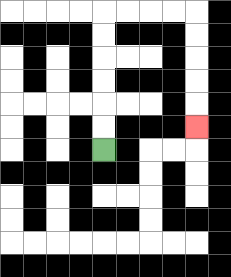{'start': '[4, 6]', 'end': '[8, 5]', 'path_directions': 'U,U,U,U,U,U,R,R,R,R,D,D,D,D,D', 'path_coordinates': '[[4, 6], [4, 5], [4, 4], [4, 3], [4, 2], [4, 1], [4, 0], [5, 0], [6, 0], [7, 0], [8, 0], [8, 1], [8, 2], [8, 3], [8, 4], [8, 5]]'}